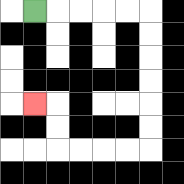{'start': '[1, 0]', 'end': '[1, 4]', 'path_directions': 'R,R,R,R,R,D,D,D,D,D,D,L,L,L,L,U,U,L', 'path_coordinates': '[[1, 0], [2, 0], [3, 0], [4, 0], [5, 0], [6, 0], [6, 1], [6, 2], [6, 3], [6, 4], [6, 5], [6, 6], [5, 6], [4, 6], [3, 6], [2, 6], [2, 5], [2, 4], [1, 4]]'}